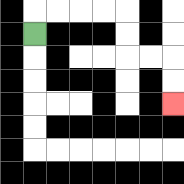{'start': '[1, 1]', 'end': '[7, 4]', 'path_directions': 'U,R,R,R,R,D,D,R,R,D,D', 'path_coordinates': '[[1, 1], [1, 0], [2, 0], [3, 0], [4, 0], [5, 0], [5, 1], [5, 2], [6, 2], [7, 2], [7, 3], [7, 4]]'}